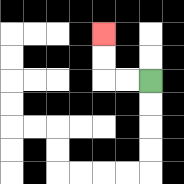{'start': '[6, 3]', 'end': '[4, 1]', 'path_directions': 'L,L,U,U', 'path_coordinates': '[[6, 3], [5, 3], [4, 3], [4, 2], [4, 1]]'}